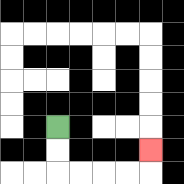{'start': '[2, 5]', 'end': '[6, 6]', 'path_directions': 'D,D,R,R,R,R,U', 'path_coordinates': '[[2, 5], [2, 6], [2, 7], [3, 7], [4, 7], [5, 7], [6, 7], [6, 6]]'}